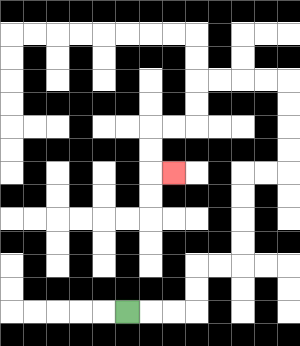{'start': '[5, 13]', 'end': '[7, 7]', 'path_directions': 'R,R,R,U,U,R,R,U,U,U,U,R,R,U,U,U,U,L,L,L,L,D,D,L,L,D,D,R', 'path_coordinates': '[[5, 13], [6, 13], [7, 13], [8, 13], [8, 12], [8, 11], [9, 11], [10, 11], [10, 10], [10, 9], [10, 8], [10, 7], [11, 7], [12, 7], [12, 6], [12, 5], [12, 4], [12, 3], [11, 3], [10, 3], [9, 3], [8, 3], [8, 4], [8, 5], [7, 5], [6, 5], [6, 6], [6, 7], [7, 7]]'}